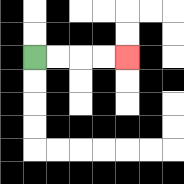{'start': '[1, 2]', 'end': '[5, 2]', 'path_directions': 'R,R,R,R', 'path_coordinates': '[[1, 2], [2, 2], [3, 2], [4, 2], [5, 2]]'}